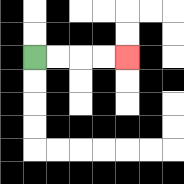{'start': '[1, 2]', 'end': '[5, 2]', 'path_directions': 'R,R,R,R', 'path_coordinates': '[[1, 2], [2, 2], [3, 2], [4, 2], [5, 2]]'}